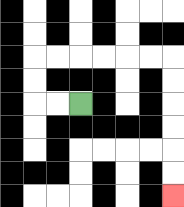{'start': '[3, 4]', 'end': '[7, 8]', 'path_directions': 'L,L,U,U,R,R,R,R,R,R,D,D,D,D,D,D', 'path_coordinates': '[[3, 4], [2, 4], [1, 4], [1, 3], [1, 2], [2, 2], [3, 2], [4, 2], [5, 2], [6, 2], [7, 2], [7, 3], [7, 4], [7, 5], [7, 6], [7, 7], [7, 8]]'}